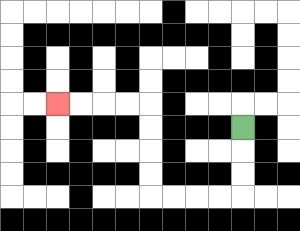{'start': '[10, 5]', 'end': '[2, 4]', 'path_directions': 'D,D,D,L,L,L,L,U,U,U,U,L,L,L,L', 'path_coordinates': '[[10, 5], [10, 6], [10, 7], [10, 8], [9, 8], [8, 8], [7, 8], [6, 8], [6, 7], [6, 6], [6, 5], [6, 4], [5, 4], [4, 4], [3, 4], [2, 4]]'}